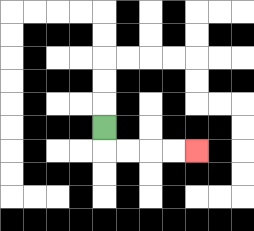{'start': '[4, 5]', 'end': '[8, 6]', 'path_directions': 'D,R,R,R,R', 'path_coordinates': '[[4, 5], [4, 6], [5, 6], [6, 6], [7, 6], [8, 6]]'}